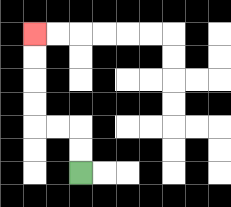{'start': '[3, 7]', 'end': '[1, 1]', 'path_directions': 'U,U,L,L,U,U,U,U', 'path_coordinates': '[[3, 7], [3, 6], [3, 5], [2, 5], [1, 5], [1, 4], [1, 3], [1, 2], [1, 1]]'}